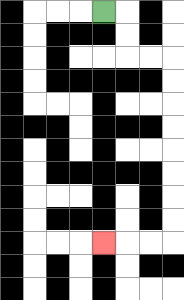{'start': '[4, 0]', 'end': '[4, 10]', 'path_directions': 'R,D,D,R,R,D,D,D,D,D,D,D,D,L,L,L', 'path_coordinates': '[[4, 0], [5, 0], [5, 1], [5, 2], [6, 2], [7, 2], [7, 3], [7, 4], [7, 5], [7, 6], [7, 7], [7, 8], [7, 9], [7, 10], [6, 10], [5, 10], [4, 10]]'}